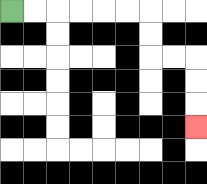{'start': '[0, 0]', 'end': '[8, 5]', 'path_directions': 'R,R,R,R,R,R,D,D,R,R,D,D,D', 'path_coordinates': '[[0, 0], [1, 0], [2, 0], [3, 0], [4, 0], [5, 0], [6, 0], [6, 1], [6, 2], [7, 2], [8, 2], [8, 3], [8, 4], [8, 5]]'}